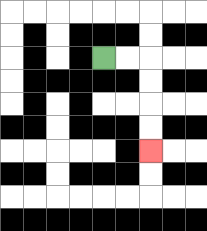{'start': '[4, 2]', 'end': '[6, 6]', 'path_directions': 'R,R,D,D,D,D', 'path_coordinates': '[[4, 2], [5, 2], [6, 2], [6, 3], [6, 4], [6, 5], [6, 6]]'}